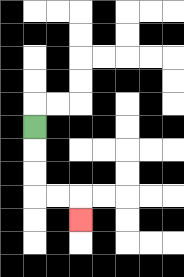{'start': '[1, 5]', 'end': '[3, 9]', 'path_directions': 'D,D,D,R,R,D', 'path_coordinates': '[[1, 5], [1, 6], [1, 7], [1, 8], [2, 8], [3, 8], [3, 9]]'}